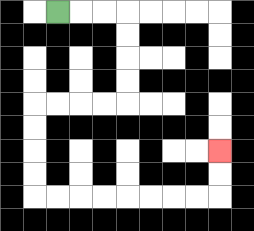{'start': '[2, 0]', 'end': '[9, 6]', 'path_directions': 'R,R,R,D,D,D,D,L,L,L,L,D,D,D,D,R,R,R,R,R,R,R,R,U,U', 'path_coordinates': '[[2, 0], [3, 0], [4, 0], [5, 0], [5, 1], [5, 2], [5, 3], [5, 4], [4, 4], [3, 4], [2, 4], [1, 4], [1, 5], [1, 6], [1, 7], [1, 8], [2, 8], [3, 8], [4, 8], [5, 8], [6, 8], [7, 8], [8, 8], [9, 8], [9, 7], [9, 6]]'}